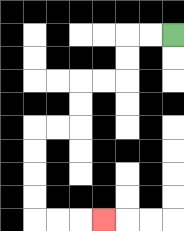{'start': '[7, 1]', 'end': '[4, 9]', 'path_directions': 'L,L,D,D,L,L,D,D,L,L,D,D,D,D,R,R,R', 'path_coordinates': '[[7, 1], [6, 1], [5, 1], [5, 2], [5, 3], [4, 3], [3, 3], [3, 4], [3, 5], [2, 5], [1, 5], [1, 6], [1, 7], [1, 8], [1, 9], [2, 9], [3, 9], [4, 9]]'}